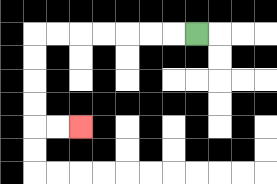{'start': '[8, 1]', 'end': '[3, 5]', 'path_directions': 'L,L,L,L,L,L,L,D,D,D,D,R,R', 'path_coordinates': '[[8, 1], [7, 1], [6, 1], [5, 1], [4, 1], [3, 1], [2, 1], [1, 1], [1, 2], [1, 3], [1, 4], [1, 5], [2, 5], [3, 5]]'}